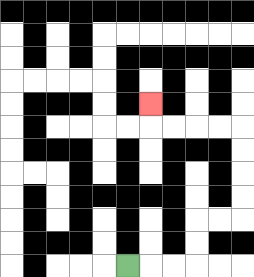{'start': '[5, 11]', 'end': '[6, 4]', 'path_directions': 'R,R,R,U,U,R,R,U,U,U,U,L,L,L,L,U', 'path_coordinates': '[[5, 11], [6, 11], [7, 11], [8, 11], [8, 10], [8, 9], [9, 9], [10, 9], [10, 8], [10, 7], [10, 6], [10, 5], [9, 5], [8, 5], [7, 5], [6, 5], [6, 4]]'}